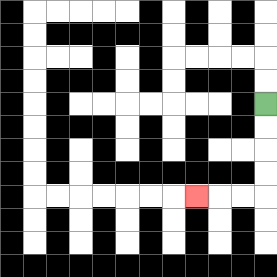{'start': '[11, 4]', 'end': '[8, 8]', 'path_directions': 'D,D,D,D,L,L,L', 'path_coordinates': '[[11, 4], [11, 5], [11, 6], [11, 7], [11, 8], [10, 8], [9, 8], [8, 8]]'}